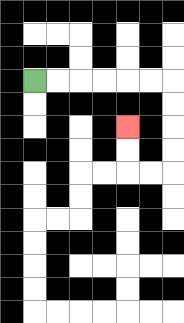{'start': '[1, 3]', 'end': '[5, 5]', 'path_directions': 'R,R,R,R,R,R,D,D,D,D,L,L,U,U', 'path_coordinates': '[[1, 3], [2, 3], [3, 3], [4, 3], [5, 3], [6, 3], [7, 3], [7, 4], [7, 5], [7, 6], [7, 7], [6, 7], [5, 7], [5, 6], [5, 5]]'}